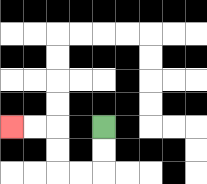{'start': '[4, 5]', 'end': '[0, 5]', 'path_directions': 'D,D,L,L,U,U,L,L', 'path_coordinates': '[[4, 5], [4, 6], [4, 7], [3, 7], [2, 7], [2, 6], [2, 5], [1, 5], [0, 5]]'}